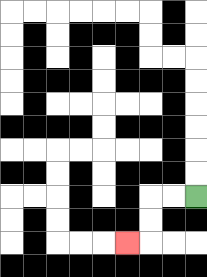{'start': '[8, 8]', 'end': '[5, 10]', 'path_directions': 'L,L,D,D,L', 'path_coordinates': '[[8, 8], [7, 8], [6, 8], [6, 9], [6, 10], [5, 10]]'}